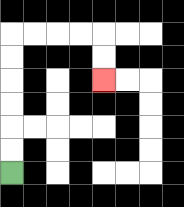{'start': '[0, 7]', 'end': '[4, 3]', 'path_directions': 'U,U,U,U,U,U,R,R,R,R,D,D', 'path_coordinates': '[[0, 7], [0, 6], [0, 5], [0, 4], [0, 3], [0, 2], [0, 1], [1, 1], [2, 1], [3, 1], [4, 1], [4, 2], [4, 3]]'}